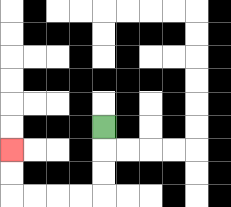{'start': '[4, 5]', 'end': '[0, 6]', 'path_directions': 'D,D,D,L,L,L,L,U,U', 'path_coordinates': '[[4, 5], [4, 6], [4, 7], [4, 8], [3, 8], [2, 8], [1, 8], [0, 8], [0, 7], [0, 6]]'}